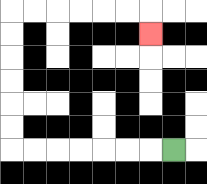{'start': '[7, 6]', 'end': '[6, 1]', 'path_directions': 'L,L,L,L,L,L,L,U,U,U,U,U,U,R,R,R,R,R,R,D', 'path_coordinates': '[[7, 6], [6, 6], [5, 6], [4, 6], [3, 6], [2, 6], [1, 6], [0, 6], [0, 5], [0, 4], [0, 3], [0, 2], [0, 1], [0, 0], [1, 0], [2, 0], [3, 0], [4, 0], [5, 0], [6, 0], [6, 1]]'}